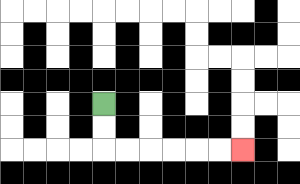{'start': '[4, 4]', 'end': '[10, 6]', 'path_directions': 'D,D,R,R,R,R,R,R', 'path_coordinates': '[[4, 4], [4, 5], [4, 6], [5, 6], [6, 6], [7, 6], [8, 6], [9, 6], [10, 6]]'}